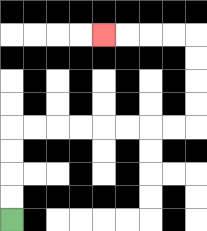{'start': '[0, 9]', 'end': '[4, 1]', 'path_directions': 'U,U,U,U,R,R,R,R,R,R,R,R,U,U,U,U,L,L,L,L', 'path_coordinates': '[[0, 9], [0, 8], [0, 7], [0, 6], [0, 5], [1, 5], [2, 5], [3, 5], [4, 5], [5, 5], [6, 5], [7, 5], [8, 5], [8, 4], [8, 3], [8, 2], [8, 1], [7, 1], [6, 1], [5, 1], [4, 1]]'}